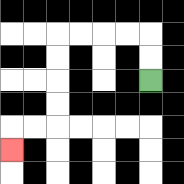{'start': '[6, 3]', 'end': '[0, 6]', 'path_directions': 'U,U,L,L,L,L,D,D,D,D,L,L,D', 'path_coordinates': '[[6, 3], [6, 2], [6, 1], [5, 1], [4, 1], [3, 1], [2, 1], [2, 2], [2, 3], [2, 4], [2, 5], [1, 5], [0, 5], [0, 6]]'}